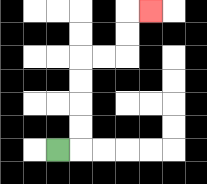{'start': '[2, 6]', 'end': '[6, 0]', 'path_directions': 'R,U,U,U,U,R,R,U,U,R', 'path_coordinates': '[[2, 6], [3, 6], [3, 5], [3, 4], [3, 3], [3, 2], [4, 2], [5, 2], [5, 1], [5, 0], [6, 0]]'}